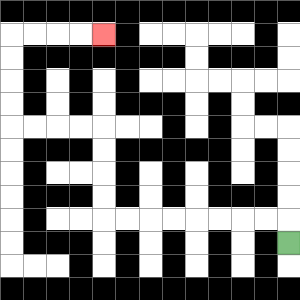{'start': '[12, 10]', 'end': '[4, 1]', 'path_directions': 'U,L,L,L,L,L,L,L,L,U,U,U,U,L,L,L,L,U,U,U,U,R,R,R,R', 'path_coordinates': '[[12, 10], [12, 9], [11, 9], [10, 9], [9, 9], [8, 9], [7, 9], [6, 9], [5, 9], [4, 9], [4, 8], [4, 7], [4, 6], [4, 5], [3, 5], [2, 5], [1, 5], [0, 5], [0, 4], [0, 3], [0, 2], [0, 1], [1, 1], [2, 1], [3, 1], [4, 1]]'}